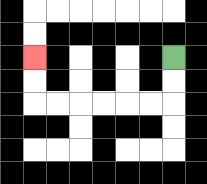{'start': '[7, 2]', 'end': '[1, 2]', 'path_directions': 'D,D,L,L,L,L,L,L,U,U', 'path_coordinates': '[[7, 2], [7, 3], [7, 4], [6, 4], [5, 4], [4, 4], [3, 4], [2, 4], [1, 4], [1, 3], [1, 2]]'}